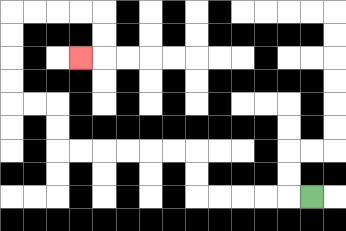{'start': '[13, 8]', 'end': '[3, 2]', 'path_directions': 'L,L,L,L,L,U,U,L,L,L,L,L,L,U,U,L,L,U,U,U,U,R,R,R,R,D,D,L', 'path_coordinates': '[[13, 8], [12, 8], [11, 8], [10, 8], [9, 8], [8, 8], [8, 7], [8, 6], [7, 6], [6, 6], [5, 6], [4, 6], [3, 6], [2, 6], [2, 5], [2, 4], [1, 4], [0, 4], [0, 3], [0, 2], [0, 1], [0, 0], [1, 0], [2, 0], [3, 0], [4, 0], [4, 1], [4, 2], [3, 2]]'}